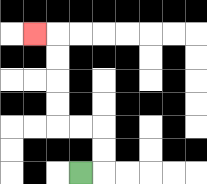{'start': '[3, 7]', 'end': '[1, 1]', 'path_directions': 'R,U,U,L,L,U,U,U,U,L', 'path_coordinates': '[[3, 7], [4, 7], [4, 6], [4, 5], [3, 5], [2, 5], [2, 4], [2, 3], [2, 2], [2, 1], [1, 1]]'}